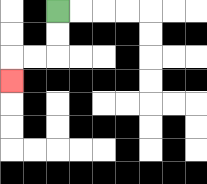{'start': '[2, 0]', 'end': '[0, 3]', 'path_directions': 'D,D,L,L,D', 'path_coordinates': '[[2, 0], [2, 1], [2, 2], [1, 2], [0, 2], [0, 3]]'}